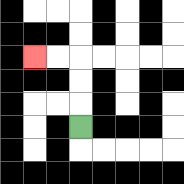{'start': '[3, 5]', 'end': '[1, 2]', 'path_directions': 'U,U,U,L,L', 'path_coordinates': '[[3, 5], [3, 4], [3, 3], [3, 2], [2, 2], [1, 2]]'}